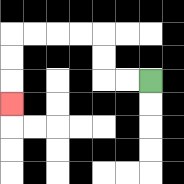{'start': '[6, 3]', 'end': '[0, 4]', 'path_directions': 'L,L,U,U,L,L,L,L,D,D,D', 'path_coordinates': '[[6, 3], [5, 3], [4, 3], [4, 2], [4, 1], [3, 1], [2, 1], [1, 1], [0, 1], [0, 2], [0, 3], [0, 4]]'}